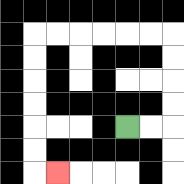{'start': '[5, 5]', 'end': '[2, 7]', 'path_directions': 'R,R,U,U,U,U,L,L,L,L,L,L,D,D,D,D,D,D,R', 'path_coordinates': '[[5, 5], [6, 5], [7, 5], [7, 4], [7, 3], [7, 2], [7, 1], [6, 1], [5, 1], [4, 1], [3, 1], [2, 1], [1, 1], [1, 2], [1, 3], [1, 4], [1, 5], [1, 6], [1, 7], [2, 7]]'}